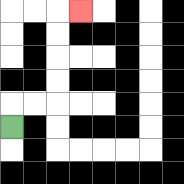{'start': '[0, 5]', 'end': '[3, 0]', 'path_directions': 'U,R,R,U,U,U,U,R', 'path_coordinates': '[[0, 5], [0, 4], [1, 4], [2, 4], [2, 3], [2, 2], [2, 1], [2, 0], [3, 0]]'}